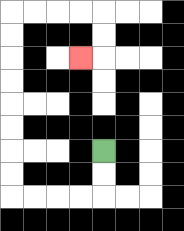{'start': '[4, 6]', 'end': '[3, 2]', 'path_directions': 'D,D,L,L,L,L,U,U,U,U,U,U,U,U,R,R,R,R,D,D,L', 'path_coordinates': '[[4, 6], [4, 7], [4, 8], [3, 8], [2, 8], [1, 8], [0, 8], [0, 7], [0, 6], [0, 5], [0, 4], [0, 3], [0, 2], [0, 1], [0, 0], [1, 0], [2, 0], [3, 0], [4, 0], [4, 1], [4, 2], [3, 2]]'}